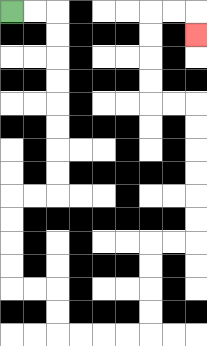{'start': '[0, 0]', 'end': '[8, 1]', 'path_directions': 'R,R,D,D,D,D,D,D,D,D,L,L,D,D,D,D,R,R,D,D,R,R,R,R,U,U,U,U,R,R,U,U,U,U,U,U,L,L,U,U,U,U,R,R,D', 'path_coordinates': '[[0, 0], [1, 0], [2, 0], [2, 1], [2, 2], [2, 3], [2, 4], [2, 5], [2, 6], [2, 7], [2, 8], [1, 8], [0, 8], [0, 9], [0, 10], [0, 11], [0, 12], [1, 12], [2, 12], [2, 13], [2, 14], [3, 14], [4, 14], [5, 14], [6, 14], [6, 13], [6, 12], [6, 11], [6, 10], [7, 10], [8, 10], [8, 9], [8, 8], [8, 7], [8, 6], [8, 5], [8, 4], [7, 4], [6, 4], [6, 3], [6, 2], [6, 1], [6, 0], [7, 0], [8, 0], [8, 1]]'}